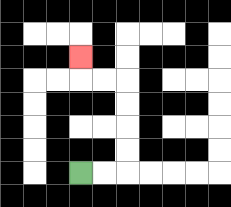{'start': '[3, 7]', 'end': '[3, 2]', 'path_directions': 'R,R,U,U,U,U,L,L,U', 'path_coordinates': '[[3, 7], [4, 7], [5, 7], [5, 6], [5, 5], [5, 4], [5, 3], [4, 3], [3, 3], [3, 2]]'}